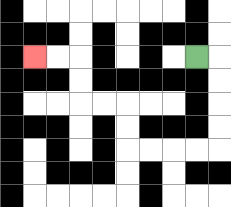{'start': '[8, 2]', 'end': '[1, 2]', 'path_directions': 'R,D,D,D,D,L,L,L,L,U,U,L,L,U,U,L,L', 'path_coordinates': '[[8, 2], [9, 2], [9, 3], [9, 4], [9, 5], [9, 6], [8, 6], [7, 6], [6, 6], [5, 6], [5, 5], [5, 4], [4, 4], [3, 4], [3, 3], [3, 2], [2, 2], [1, 2]]'}